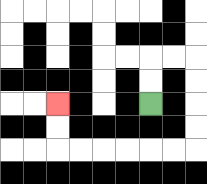{'start': '[6, 4]', 'end': '[2, 4]', 'path_directions': 'U,U,R,R,D,D,D,D,L,L,L,L,L,L,U,U', 'path_coordinates': '[[6, 4], [6, 3], [6, 2], [7, 2], [8, 2], [8, 3], [8, 4], [8, 5], [8, 6], [7, 6], [6, 6], [5, 6], [4, 6], [3, 6], [2, 6], [2, 5], [2, 4]]'}